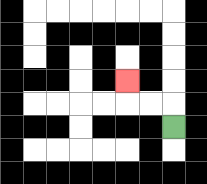{'start': '[7, 5]', 'end': '[5, 3]', 'path_directions': 'U,L,L,U', 'path_coordinates': '[[7, 5], [7, 4], [6, 4], [5, 4], [5, 3]]'}